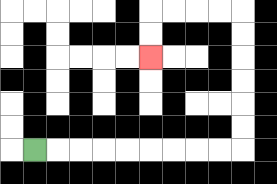{'start': '[1, 6]', 'end': '[6, 2]', 'path_directions': 'R,R,R,R,R,R,R,R,R,U,U,U,U,U,U,L,L,L,L,D,D', 'path_coordinates': '[[1, 6], [2, 6], [3, 6], [4, 6], [5, 6], [6, 6], [7, 6], [8, 6], [9, 6], [10, 6], [10, 5], [10, 4], [10, 3], [10, 2], [10, 1], [10, 0], [9, 0], [8, 0], [7, 0], [6, 0], [6, 1], [6, 2]]'}